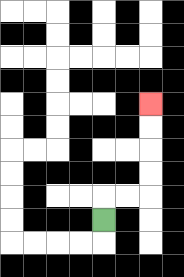{'start': '[4, 9]', 'end': '[6, 4]', 'path_directions': 'U,R,R,U,U,U,U', 'path_coordinates': '[[4, 9], [4, 8], [5, 8], [6, 8], [6, 7], [6, 6], [6, 5], [6, 4]]'}